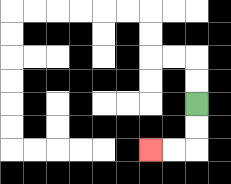{'start': '[8, 4]', 'end': '[6, 6]', 'path_directions': 'D,D,L,L', 'path_coordinates': '[[8, 4], [8, 5], [8, 6], [7, 6], [6, 6]]'}